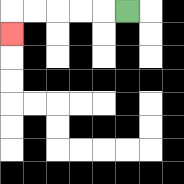{'start': '[5, 0]', 'end': '[0, 1]', 'path_directions': 'L,L,L,L,L,D', 'path_coordinates': '[[5, 0], [4, 0], [3, 0], [2, 0], [1, 0], [0, 0], [0, 1]]'}